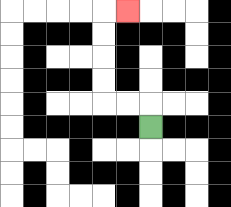{'start': '[6, 5]', 'end': '[5, 0]', 'path_directions': 'U,L,L,U,U,U,U,R', 'path_coordinates': '[[6, 5], [6, 4], [5, 4], [4, 4], [4, 3], [4, 2], [4, 1], [4, 0], [5, 0]]'}